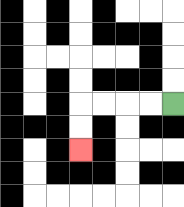{'start': '[7, 4]', 'end': '[3, 6]', 'path_directions': 'L,L,L,L,D,D', 'path_coordinates': '[[7, 4], [6, 4], [5, 4], [4, 4], [3, 4], [3, 5], [3, 6]]'}